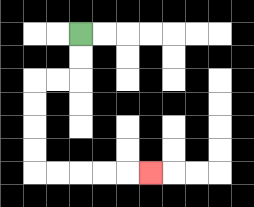{'start': '[3, 1]', 'end': '[6, 7]', 'path_directions': 'D,D,L,L,D,D,D,D,R,R,R,R,R', 'path_coordinates': '[[3, 1], [3, 2], [3, 3], [2, 3], [1, 3], [1, 4], [1, 5], [1, 6], [1, 7], [2, 7], [3, 7], [4, 7], [5, 7], [6, 7]]'}